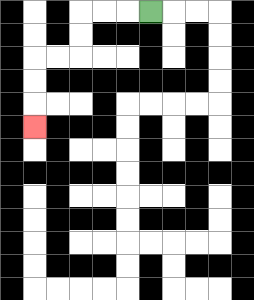{'start': '[6, 0]', 'end': '[1, 5]', 'path_directions': 'L,L,L,D,D,L,L,D,D,D', 'path_coordinates': '[[6, 0], [5, 0], [4, 0], [3, 0], [3, 1], [3, 2], [2, 2], [1, 2], [1, 3], [1, 4], [1, 5]]'}